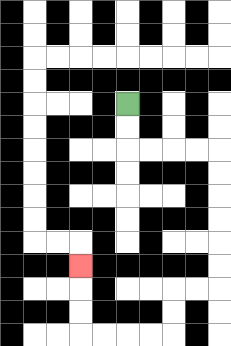{'start': '[5, 4]', 'end': '[3, 11]', 'path_directions': 'D,D,R,R,R,R,D,D,D,D,D,D,L,L,D,D,L,L,L,L,U,U,U', 'path_coordinates': '[[5, 4], [5, 5], [5, 6], [6, 6], [7, 6], [8, 6], [9, 6], [9, 7], [9, 8], [9, 9], [9, 10], [9, 11], [9, 12], [8, 12], [7, 12], [7, 13], [7, 14], [6, 14], [5, 14], [4, 14], [3, 14], [3, 13], [3, 12], [3, 11]]'}